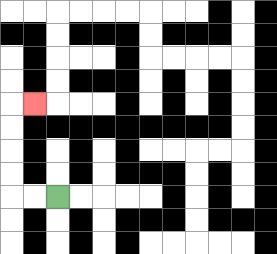{'start': '[2, 8]', 'end': '[1, 4]', 'path_directions': 'L,L,U,U,U,U,R', 'path_coordinates': '[[2, 8], [1, 8], [0, 8], [0, 7], [0, 6], [0, 5], [0, 4], [1, 4]]'}